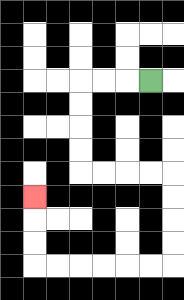{'start': '[6, 3]', 'end': '[1, 8]', 'path_directions': 'L,L,L,D,D,D,D,R,R,R,R,D,D,D,D,L,L,L,L,L,L,U,U,U', 'path_coordinates': '[[6, 3], [5, 3], [4, 3], [3, 3], [3, 4], [3, 5], [3, 6], [3, 7], [4, 7], [5, 7], [6, 7], [7, 7], [7, 8], [7, 9], [7, 10], [7, 11], [6, 11], [5, 11], [4, 11], [3, 11], [2, 11], [1, 11], [1, 10], [1, 9], [1, 8]]'}